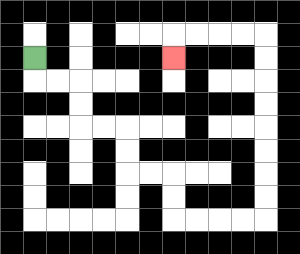{'start': '[1, 2]', 'end': '[7, 2]', 'path_directions': 'D,R,R,D,D,R,R,D,D,R,R,D,D,R,R,R,R,U,U,U,U,U,U,U,U,L,L,L,L,D', 'path_coordinates': '[[1, 2], [1, 3], [2, 3], [3, 3], [3, 4], [3, 5], [4, 5], [5, 5], [5, 6], [5, 7], [6, 7], [7, 7], [7, 8], [7, 9], [8, 9], [9, 9], [10, 9], [11, 9], [11, 8], [11, 7], [11, 6], [11, 5], [11, 4], [11, 3], [11, 2], [11, 1], [10, 1], [9, 1], [8, 1], [7, 1], [7, 2]]'}